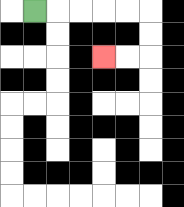{'start': '[1, 0]', 'end': '[4, 2]', 'path_directions': 'R,R,R,R,R,D,D,L,L', 'path_coordinates': '[[1, 0], [2, 0], [3, 0], [4, 0], [5, 0], [6, 0], [6, 1], [6, 2], [5, 2], [4, 2]]'}